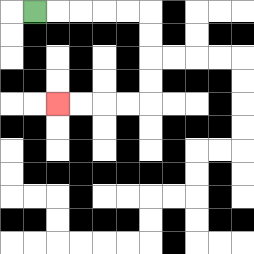{'start': '[1, 0]', 'end': '[2, 4]', 'path_directions': 'R,R,R,R,R,D,D,D,D,L,L,L,L', 'path_coordinates': '[[1, 0], [2, 0], [3, 0], [4, 0], [5, 0], [6, 0], [6, 1], [6, 2], [6, 3], [6, 4], [5, 4], [4, 4], [3, 4], [2, 4]]'}